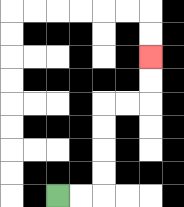{'start': '[2, 8]', 'end': '[6, 2]', 'path_directions': 'R,R,U,U,U,U,R,R,U,U', 'path_coordinates': '[[2, 8], [3, 8], [4, 8], [4, 7], [4, 6], [4, 5], [4, 4], [5, 4], [6, 4], [6, 3], [6, 2]]'}